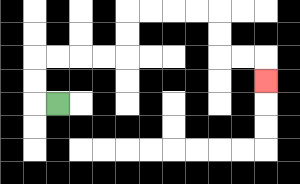{'start': '[2, 4]', 'end': '[11, 3]', 'path_directions': 'L,U,U,R,R,R,R,U,U,R,R,R,R,D,D,R,R,D', 'path_coordinates': '[[2, 4], [1, 4], [1, 3], [1, 2], [2, 2], [3, 2], [4, 2], [5, 2], [5, 1], [5, 0], [6, 0], [7, 0], [8, 0], [9, 0], [9, 1], [9, 2], [10, 2], [11, 2], [11, 3]]'}